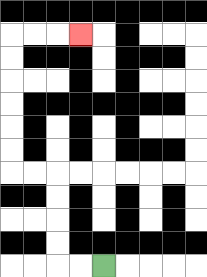{'start': '[4, 11]', 'end': '[3, 1]', 'path_directions': 'L,L,U,U,U,U,L,L,U,U,U,U,U,U,R,R,R', 'path_coordinates': '[[4, 11], [3, 11], [2, 11], [2, 10], [2, 9], [2, 8], [2, 7], [1, 7], [0, 7], [0, 6], [0, 5], [0, 4], [0, 3], [0, 2], [0, 1], [1, 1], [2, 1], [3, 1]]'}